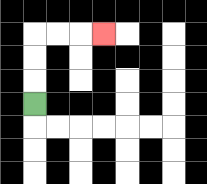{'start': '[1, 4]', 'end': '[4, 1]', 'path_directions': 'U,U,U,R,R,R', 'path_coordinates': '[[1, 4], [1, 3], [1, 2], [1, 1], [2, 1], [3, 1], [4, 1]]'}